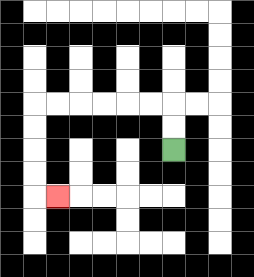{'start': '[7, 6]', 'end': '[2, 8]', 'path_directions': 'U,U,L,L,L,L,L,L,D,D,D,D,R', 'path_coordinates': '[[7, 6], [7, 5], [7, 4], [6, 4], [5, 4], [4, 4], [3, 4], [2, 4], [1, 4], [1, 5], [1, 6], [1, 7], [1, 8], [2, 8]]'}